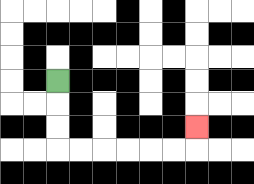{'start': '[2, 3]', 'end': '[8, 5]', 'path_directions': 'D,D,D,R,R,R,R,R,R,U', 'path_coordinates': '[[2, 3], [2, 4], [2, 5], [2, 6], [3, 6], [4, 6], [5, 6], [6, 6], [7, 6], [8, 6], [8, 5]]'}